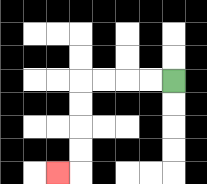{'start': '[7, 3]', 'end': '[2, 7]', 'path_directions': 'L,L,L,L,D,D,D,D,L', 'path_coordinates': '[[7, 3], [6, 3], [5, 3], [4, 3], [3, 3], [3, 4], [3, 5], [3, 6], [3, 7], [2, 7]]'}